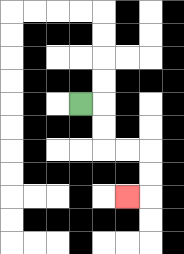{'start': '[3, 4]', 'end': '[5, 8]', 'path_directions': 'R,D,D,R,R,D,D,L', 'path_coordinates': '[[3, 4], [4, 4], [4, 5], [4, 6], [5, 6], [6, 6], [6, 7], [6, 8], [5, 8]]'}